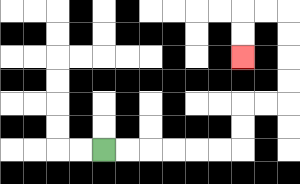{'start': '[4, 6]', 'end': '[10, 2]', 'path_directions': 'R,R,R,R,R,R,U,U,R,R,U,U,U,U,L,L,D,D', 'path_coordinates': '[[4, 6], [5, 6], [6, 6], [7, 6], [8, 6], [9, 6], [10, 6], [10, 5], [10, 4], [11, 4], [12, 4], [12, 3], [12, 2], [12, 1], [12, 0], [11, 0], [10, 0], [10, 1], [10, 2]]'}